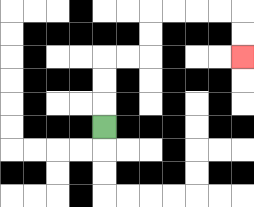{'start': '[4, 5]', 'end': '[10, 2]', 'path_directions': 'U,U,U,R,R,U,U,R,R,R,R,D,D', 'path_coordinates': '[[4, 5], [4, 4], [4, 3], [4, 2], [5, 2], [6, 2], [6, 1], [6, 0], [7, 0], [8, 0], [9, 0], [10, 0], [10, 1], [10, 2]]'}